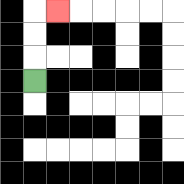{'start': '[1, 3]', 'end': '[2, 0]', 'path_directions': 'U,U,U,R', 'path_coordinates': '[[1, 3], [1, 2], [1, 1], [1, 0], [2, 0]]'}